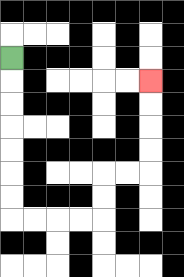{'start': '[0, 2]', 'end': '[6, 3]', 'path_directions': 'D,D,D,D,D,D,D,R,R,R,R,U,U,R,R,U,U,U,U', 'path_coordinates': '[[0, 2], [0, 3], [0, 4], [0, 5], [0, 6], [0, 7], [0, 8], [0, 9], [1, 9], [2, 9], [3, 9], [4, 9], [4, 8], [4, 7], [5, 7], [6, 7], [6, 6], [6, 5], [6, 4], [6, 3]]'}